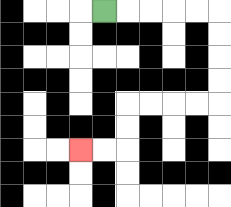{'start': '[4, 0]', 'end': '[3, 6]', 'path_directions': 'R,R,R,R,R,D,D,D,D,L,L,L,L,D,D,L,L', 'path_coordinates': '[[4, 0], [5, 0], [6, 0], [7, 0], [8, 0], [9, 0], [9, 1], [9, 2], [9, 3], [9, 4], [8, 4], [7, 4], [6, 4], [5, 4], [5, 5], [5, 6], [4, 6], [3, 6]]'}